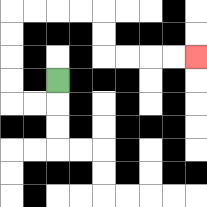{'start': '[2, 3]', 'end': '[8, 2]', 'path_directions': 'D,L,L,U,U,U,U,R,R,R,R,D,D,R,R,R,R', 'path_coordinates': '[[2, 3], [2, 4], [1, 4], [0, 4], [0, 3], [0, 2], [0, 1], [0, 0], [1, 0], [2, 0], [3, 0], [4, 0], [4, 1], [4, 2], [5, 2], [6, 2], [7, 2], [8, 2]]'}